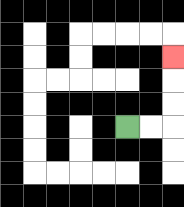{'start': '[5, 5]', 'end': '[7, 2]', 'path_directions': 'R,R,U,U,U', 'path_coordinates': '[[5, 5], [6, 5], [7, 5], [7, 4], [7, 3], [7, 2]]'}